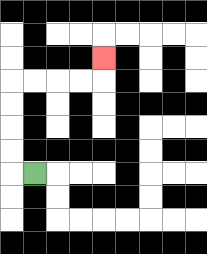{'start': '[1, 7]', 'end': '[4, 2]', 'path_directions': 'L,U,U,U,U,R,R,R,R,U', 'path_coordinates': '[[1, 7], [0, 7], [0, 6], [0, 5], [0, 4], [0, 3], [1, 3], [2, 3], [3, 3], [4, 3], [4, 2]]'}